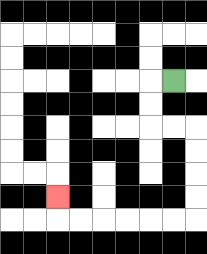{'start': '[7, 3]', 'end': '[2, 8]', 'path_directions': 'L,D,D,R,R,D,D,D,D,L,L,L,L,L,L,U', 'path_coordinates': '[[7, 3], [6, 3], [6, 4], [6, 5], [7, 5], [8, 5], [8, 6], [8, 7], [8, 8], [8, 9], [7, 9], [6, 9], [5, 9], [4, 9], [3, 9], [2, 9], [2, 8]]'}